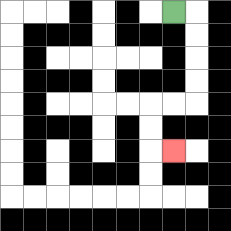{'start': '[7, 0]', 'end': '[7, 6]', 'path_directions': 'R,D,D,D,D,L,L,D,D,R', 'path_coordinates': '[[7, 0], [8, 0], [8, 1], [8, 2], [8, 3], [8, 4], [7, 4], [6, 4], [6, 5], [6, 6], [7, 6]]'}